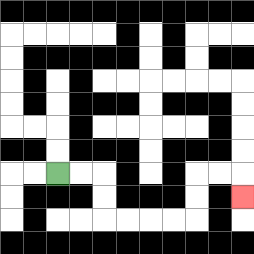{'start': '[2, 7]', 'end': '[10, 8]', 'path_directions': 'R,R,D,D,R,R,R,R,U,U,R,R,D', 'path_coordinates': '[[2, 7], [3, 7], [4, 7], [4, 8], [4, 9], [5, 9], [6, 9], [7, 9], [8, 9], [8, 8], [8, 7], [9, 7], [10, 7], [10, 8]]'}